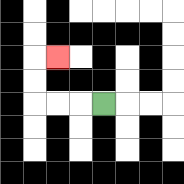{'start': '[4, 4]', 'end': '[2, 2]', 'path_directions': 'L,L,L,U,U,R', 'path_coordinates': '[[4, 4], [3, 4], [2, 4], [1, 4], [1, 3], [1, 2], [2, 2]]'}